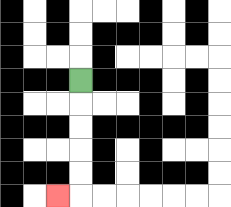{'start': '[3, 3]', 'end': '[2, 8]', 'path_directions': 'D,D,D,D,D,L', 'path_coordinates': '[[3, 3], [3, 4], [3, 5], [3, 6], [3, 7], [3, 8], [2, 8]]'}